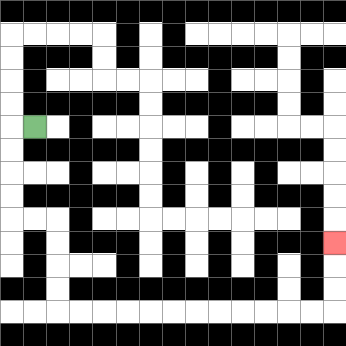{'start': '[1, 5]', 'end': '[14, 10]', 'path_directions': 'L,D,D,D,D,R,R,D,D,D,D,R,R,R,R,R,R,R,R,R,R,R,R,U,U,U', 'path_coordinates': '[[1, 5], [0, 5], [0, 6], [0, 7], [0, 8], [0, 9], [1, 9], [2, 9], [2, 10], [2, 11], [2, 12], [2, 13], [3, 13], [4, 13], [5, 13], [6, 13], [7, 13], [8, 13], [9, 13], [10, 13], [11, 13], [12, 13], [13, 13], [14, 13], [14, 12], [14, 11], [14, 10]]'}